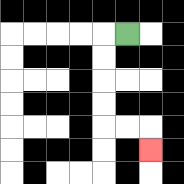{'start': '[5, 1]', 'end': '[6, 6]', 'path_directions': 'L,D,D,D,D,R,R,D', 'path_coordinates': '[[5, 1], [4, 1], [4, 2], [4, 3], [4, 4], [4, 5], [5, 5], [6, 5], [6, 6]]'}